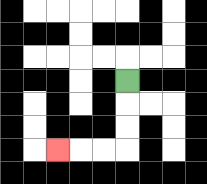{'start': '[5, 3]', 'end': '[2, 6]', 'path_directions': 'D,D,D,L,L,L', 'path_coordinates': '[[5, 3], [5, 4], [5, 5], [5, 6], [4, 6], [3, 6], [2, 6]]'}